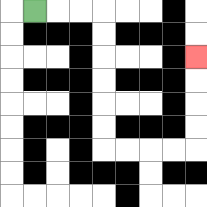{'start': '[1, 0]', 'end': '[8, 2]', 'path_directions': 'R,R,R,D,D,D,D,D,D,R,R,R,R,U,U,U,U', 'path_coordinates': '[[1, 0], [2, 0], [3, 0], [4, 0], [4, 1], [4, 2], [4, 3], [4, 4], [4, 5], [4, 6], [5, 6], [6, 6], [7, 6], [8, 6], [8, 5], [8, 4], [8, 3], [8, 2]]'}